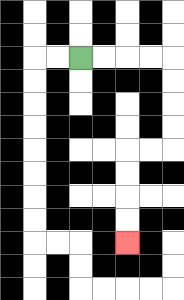{'start': '[3, 2]', 'end': '[5, 10]', 'path_directions': 'R,R,R,R,D,D,D,D,L,L,D,D,D,D', 'path_coordinates': '[[3, 2], [4, 2], [5, 2], [6, 2], [7, 2], [7, 3], [7, 4], [7, 5], [7, 6], [6, 6], [5, 6], [5, 7], [5, 8], [5, 9], [5, 10]]'}